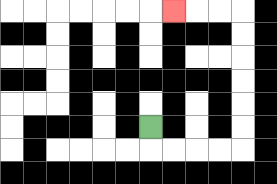{'start': '[6, 5]', 'end': '[7, 0]', 'path_directions': 'D,R,R,R,R,U,U,U,U,U,U,L,L,L', 'path_coordinates': '[[6, 5], [6, 6], [7, 6], [8, 6], [9, 6], [10, 6], [10, 5], [10, 4], [10, 3], [10, 2], [10, 1], [10, 0], [9, 0], [8, 0], [7, 0]]'}